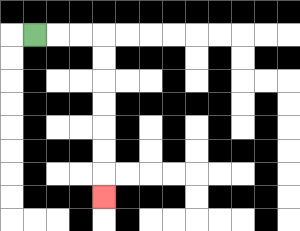{'start': '[1, 1]', 'end': '[4, 8]', 'path_directions': 'R,R,R,D,D,D,D,D,D,D', 'path_coordinates': '[[1, 1], [2, 1], [3, 1], [4, 1], [4, 2], [4, 3], [4, 4], [4, 5], [4, 6], [4, 7], [4, 8]]'}